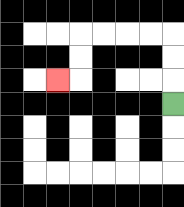{'start': '[7, 4]', 'end': '[2, 3]', 'path_directions': 'U,U,U,L,L,L,L,D,D,L', 'path_coordinates': '[[7, 4], [7, 3], [7, 2], [7, 1], [6, 1], [5, 1], [4, 1], [3, 1], [3, 2], [3, 3], [2, 3]]'}